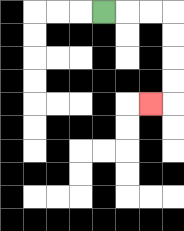{'start': '[4, 0]', 'end': '[6, 4]', 'path_directions': 'R,R,R,D,D,D,D,L', 'path_coordinates': '[[4, 0], [5, 0], [6, 0], [7, 0], [7, 1], [7, 2], [7, 3], [7, 4], [6, 4]]'}